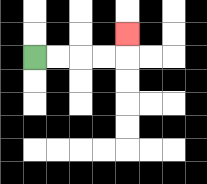{'start': '[1, 2]', 'end': '[5, 1]', 'path_directions': 'R,R,R,R,U', 'path_coordinates': '[[1, 2], [2, 2], [3, 2], [4, 2], [5, 2], [5, 1]]'}